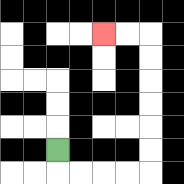{'start': '[2, 6]', 'end': '[4, 1]', 'path_directions': 'D,R,R,R,R,U,U,U,U,U,U,L,L', 'path_coordinates': '[[2, 6], [2, 7], [3, 7], [4, 7], [5, 7], [6, 7], [6, 6], [6, 5], [6, 4], [6, 3], [6, 2], [6, 1], [5, 1], [4, 1]]'}